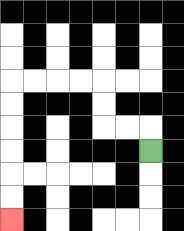{'start': '[6, 6]', 'end': '[0, 9]', 'path_directions': 'U,L,L,U,U,L,L,L,L,D,D,D,D,D,D', 'path_coordinates': '[[6, 6], [6, 5], [5, 5], [4, 5], [4, 4], [4, 3], [3, 3], [2, 3], [1, 3], [0, 3], [0, 4], [0, 5], [0, 6], [0, 7], [0, 8], [0, 9]]'}